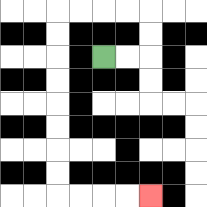{'start': '[4, 2]', 'end': '[6, 8]', 'path_directions': 'R,R,U,U,L,L,L,L,D,D,D,D,D,D,D,D,R,R,R,R', 'path_coordinates': '[[4, 2], [5, 2], [6, 2], [6, 1], [6, 0], [5, 0], [4, 0], [3, 0], [2, 0], [2, 1], [2, 2], [2, 3], [2, 4], [2, 5], [2, 6], [2, 7], [2, 8], [3, 8], [4, 8], [5, 8], [6, 8]]'}